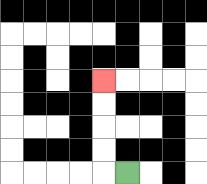{'start': '[5, 7]', 'end': '[4, 3]', 'path_directions': 'L,U,U,U,U', 'path_coordinates': '[[5, 7], [4, 7], [4, 6], [4, 5], [4, 4], [4, 3]]'}